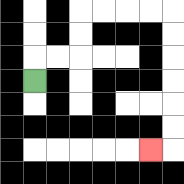{'start': '[1, 3]', 'end': '[6, 6]', 'path_directions': 'U,R,R,U,U,R,R,R,R,D,D,D,D,D,D,L', 'path_coordinates': '[[1, 3], [1, 2], [2, 2], [3, 2], [3, 1], [3, 0], [4, 0], [5, 0], [6, 0], [7, 0], [7, 1], [7, 2], [7, 3], [7, 4], [7, 5], [7, 6], [6, 6]]'}